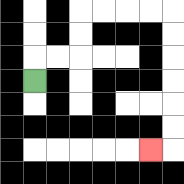{'start': '[1, 3]', 'end': '[6, 6]', 'path_directions': 'U,R,R,U,U,R,R,R,R,D,D,D,D,D,D,L', 'path_coordinates': '[[1, 3], [1, 2], [2, 2], [3, 2], [3, 1], [3, 0], [4, 0], [5, 0], [6, 0], [7, 0], [7, 1], [7, 2], [7, 3], [7, 4], [7, 5], [7, 6], [6, 6]]'}